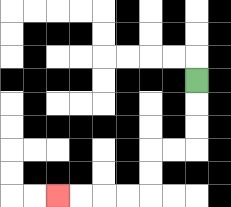{'start': '[8, 3]', 'end': '[2, 8]', 'path_directions': 'D,D,D,L,L,D,D,L,L,L,L', 'path_coordinates': '[[8, 3], [8, 4], [8, 5], [8, 6], [7, 6], [6, 6], [6, 7], [6, 8], [5, 8], [4, 8], [3, 8], [2, 8]]'}